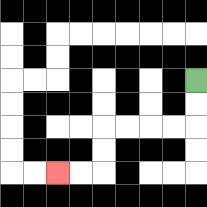{'start': '[8, 3]', 'end': '[2, 7]', 'path_directions': 'D,D,L,L,L,L,D,D,L,L', 'path_coordinates': '[[8, 3], [8, 4], [8, 5], [7, 5], [6, 5], [5, 5], [4, 5], [4, 6], [4, 7], [3, 7], [2, 7]]'}